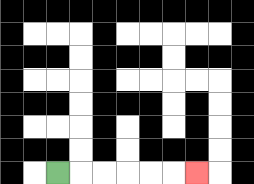{'start': '[2, 7]', 'end': '[8, 7]', 'path_directions': 'R,R,R,R,R,R', 'path_coordinates': '[[2, 7], [3, 7], [4, 7], [5, 7], [6, 7], [7, 7], [8, 7]]'}